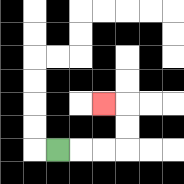{'start': '[2, 6]', 'end': '[4, 4]', 'path_directions': 'R,R,R,U,U,L', 'path_coordinates': '[[2, 6], [3, 6], [4, 6], [5, 6], [5, 5], [5, 4], [4, 4]]'}